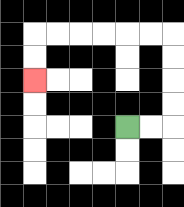{'start': '[5, 5]', 'end': '[1, 3]', 'path_directions': 'R,R,U,U,U,U,L,L,L,L,L,L,D,D', 'path_coordinates': '[[5, 5], [6, 5], [7, 5], [7, 4], [7, 3], [7, 2], [7, 1], [6, 1], [5, 1], [4, 1], [3, 1], [2, 1], [1, 1], [1, 2], [1, 3]]'}